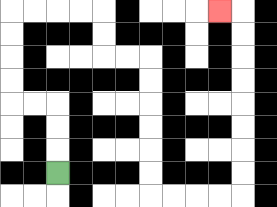{'start': '[2, 7]', 'end': '[9, 0]', 'path_directions': 'U,U,U,L,L,U,U,U,U,R,R,R,R,D,D,R,R,D,D,D,D,D,D,R,R,R,R,U,U,U,U,U,U,U,U,L', 'path_coordinates': '[[2, 7], [2, 6], [2, 5], [2, 4], [1, 4], [0, 4], [0, 3], [0, 2], [0, 1], [0, 0], [1, 0], [2, 0], [3, 0], [4, 0], [4, 1], [4, 2], [5, 2], [6, 2], [6, 3], [6, 4], [6, 5], [6, 6], [6, 7], [6, 8], [7, 8], [8, 8], [9, 8], [10, 8], [10, 7], [10, 6], [10, 5], [10, 4], [10, 3], [10, 2], [10, 1], [10, 0], [9, 0]]'}